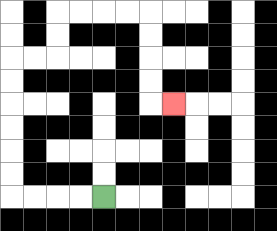{'start': '[4, 8]', 'end': '[7, 4]', 'path_directions': 'L,L,L,L,U,U,U,U,U,U,R,R,U,U,R,R,R,R,D,D,D,D,R', 'path_coordinates': '[[4, 8], [3, 8], [2, 8], [1, 8], [0, 8], [0, 7], [0, 6], [0, 5], [0, 4], [0, 3], [0, 2], [1, 2], [2, 2], [2, 1], [2, 0], [3, 0], [4, 0], [5, 0], [6, 0], [6, 1], [6, 2], [6, 3], [6, 4], [7, 4]]'}